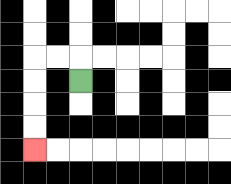{'start': '[3, 3]', 'end': '[1, 6]', 'path_directions': 'U,L,L,D,D,D,D', 'path_coordinates': '[[3, 3], [3, 2], [2, 2], [1, 2], [1, 3], [1, 4], [1, 5], [1, 6]]'}